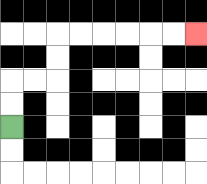{'start': '[0, 5]', 'end': '[8, 1]', 'path_directions': 'U,U,R,R,U,U,R,R,R,R,R,R', 'path_coordinates': '[[0, 5], [0, 4], [0, 3], [1, 3], [2, 3], [2, 2], [2, 1], [3, 1], [4, 1], [5, 1], [6, 1], [7, 1], [8, 1]]'}